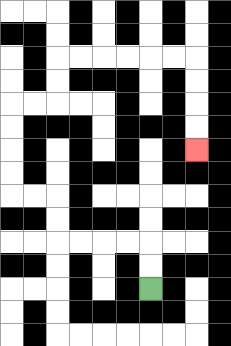{'start': '[6, 12]', 'end': '[8, 6]', 'path_directions': 'U,U,L,L,L,L,U,U,L,L,U,U,U,U,R,R,U,U,R,R,R,R,R,R,D,D,D,D', 'path_coordinates': '[[6, 12], [6, 11], [6, 10], [5, 10], [4, 10], [3, 10], [2, 10], [2, 9], [2, 8], [1, 8], [0, 8], [0, 7], [0, 6], [0, 5], [0, 4], [1, 4], [2, 4], [2, 3], [2, 2], [3, 2], [4, 2], [5, 2], [6, 2], [7, 2], [8, 2], [8, 3], [8, 4], [8, 5], [8, 6]]'}